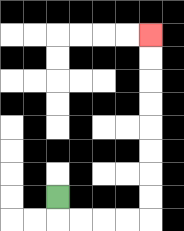{'start': '[2, 8]', 'end': '[6, 1]', 'path_directions': 'D,R,R,R,R,U,U,U,U,U,U,U,U', 'path_coordinates': '[[2, 8], [2, 9], [3, 9], [4, 9], [5, 9], [6, 9], [6, 8], [6, 7], [6, 6], [6, 5], [6, 4], [6, 3], [6, 2], [6, 1]]'}